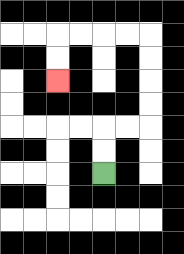{'start': '[4, 7]', 'end': '[2, 3]', 'path_directions': 'U,U,R,R,U,U,U,U,L,L,L,L,D,D', 'path_coordinates': '[[4, 7], [4, 6], [4, 5], [5, 5], [6, 5], [6, 4], [6, 3], [6, 2], [6, 1], [5, 1], [4, 1], [3, 1], [2, 1], [2, 2], [2, 3]]'}